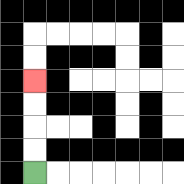{'start': '[1, 7]', 'end': '[1, 3]', 'path_directions': 'U,U,U,U', 'path_coordinates': '[[1, 7], [1, 6], [1, 5], [1, 4], [1, 3]]'}